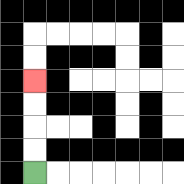{'start': '[1, 7]', 'end': '[1, 3]', 'path_directions': 'U,U,U,U', 'path_coordinates': '[[1, 7], [1, 6], [1, 5], [1, 4], [1, 3]]'}